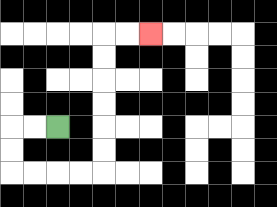{'start': '[2, 5]', 'end': '[6, 1]', 'path_directions': 'L,L,D,D,R,R,R,R,U,U,U,U,U,U,R,R', 'path_coordinates': '[[2, 5], [1, 5], [0, 5], [0, 6], [0, 7], [1, 7], [2, 7], [3, 7], [4, 7], [4, 6], [4, 5], [4, 4], [4, 3], [4, 2], [4, 1], [5, 1], [6, 1]]'}